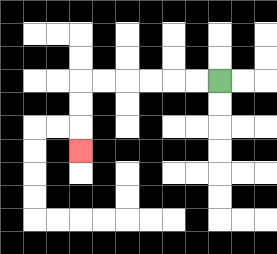{'start': '[9, 3]', 'end': '[3, 6]', 'path_directions': 'L,L,L,L,L,L,D,D,D', 'path_coordinates': '[[9, 3], [8, 3], [7, 3], [6, 3], [5, 3], [4, 3], [3, 3], [3, 4], [3, 5], [3, 6]]'}